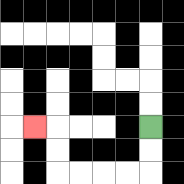{'start': '[6, 5]', 'end': '[1, 5]', 'path_directions': 'D,D,L,L,L,L,U,U,L', 'path_coordinates': '[[6, 5], [6, 6], [6, 7], [5, 7], [4, 7], [3, 7], [2, 7], [2, 6], [2, 5], [1, 5]]'}